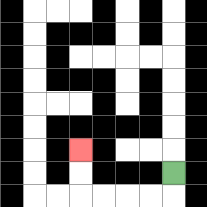{'start': '[7, 7]', 'end': '[3, 6]', 'path_directions': 'D,L,L,L,L,U,U', 'path_coordinates': '[[7, 7], [7, 8], [6, 8], [5, 8], [4, 8], [3, 8], [3, 7], [3, 6]]'}